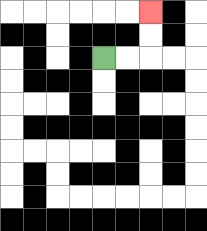{'start': '[4, 2]', 'end': '[6, 0]', 'path_directions': 'R,R,U,U', 'path_coordinates': '[[4, 2], [5, 2], [6, 2], [6, 1], [6, 0]]'}